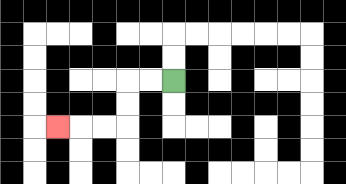{'start': '[7, 3]', 'end': '[2, 5]', 'path_directions': 'L,L,D,D,L,L,L', 'path_coordinates': '[[7, 3], [6, 3], [5, 3], [5, 4], [5, 5], [4, 5], [3, 5], [2, 5]]'}